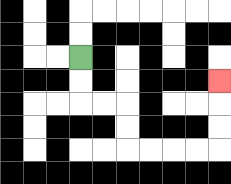{'start': '[3, 2]', 'end': '[9, 3]', 'path_directions': 'D,D,R,R,D,D,R,R,R,R,U,U,U', 'path_coordinates': '[[3, 2], [3, 3], [3, 4], [4, 4], [5, 4], [5, 5], [5, 6], [6, 6], [7, 6], [8, 6], [9, 6], [9, 5], [9, 4], [9, 3]]'}